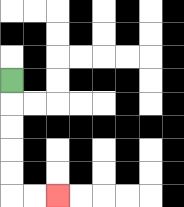{'start': '[0, 3]', 'end': '[2, 8]', 'path_directions': 'D,D,D,D,D,R,R', 'path_coordinates': '[[0, 3], [0, 4], [0, 5], [0, 6], [0, 7], [0, 8], [1, 8], [2, 8]]'}